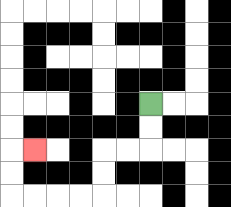{'start': '[6, 4]', 'end': '[1, 6]', 'path_directions': 'D,D,L,L,D,D,L,L,L,L,U,U,R', 'path_coordinates': '[[6, 4], [6, 5], [6, 6], [5, 6], [4, 6], [4, 7], [4, 8], [3, 8], [2, 8], [1, 8], [0, 8], [0, 7], [0, 6], [1, 6]]'}